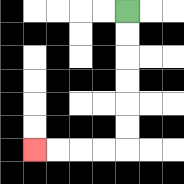{'start': '[5, 0]', 'end': '[1, 6]', 'path_directions': 'D,D,D,D,D,D,L,L,L,L', 'path_coordinates': '[[5, 0], [5, 1], [5, 2], [5, 3], [5, 4], [5, 5], [5, 6], [4, 6], [3, 6], [2, 6], [1, 6]]'}